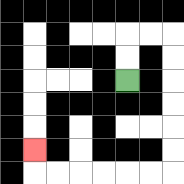{'start': '[5, 3]', 'end': '[1, 6]', 'path_directions': 'U,U,R,R,D,D,D,D,D,D,L,L,L,L,L,L,U', 'path_coordinates': '[[5, 3], [5, 2], [5, 1], [6, 1], [7, 1], [7, 2], [7, 3], [7, 4], [7, 5], [7, 6], [7, 7], [6, 7], [5, 7], [4, 7], [3, 7], [2, 7], [1, 7], [1, 6]]'}